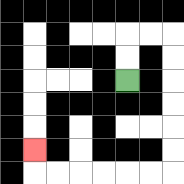{'start': '[5, 3]', 'end': '[1, 6]', 'path_directions': 'U,U,R,R,D,D,D,D,D,D,L,L,L,L,L,L,U', 'path_coordinates': '[[5, 3], [5, 2], [5, 1], [6, 1], [7, 1], [7, 2], [7, 3], [7, 4], [7, 5], [7, 6], [7, 7], [6, 7], [5, 7], [4, 7], [3, 7], [2, 7], [1, 7], [1, 6]]'}